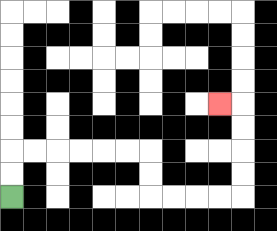{'start': '[0, 8]', 'end': '[9, 4]', 'path_directions': 'U,U,R,R,R,R,R,R,D,D,R,R,R,R,U,U,U,U,L', 'path_coordinates': '[[0, 8], [0, 7], [0, 6], [1, 6], [2, 6], [3, 6], [4, 6], [5, 6], [6, 6], [6, 7], [6, 8], [7, 8], [8, 8], [9, 8], [10, 8], [10, 7], [10, 6], [10, 5], [10, 4], [9, 4]]'}